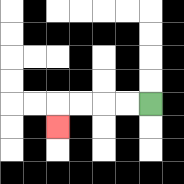{'start': '[6, 4]', 'end': '[2, 5]', 'path_directions': 'L,L,L,L,D', 'path_coordinates': '[[6, 4], [5, 4], [4, 4], [3, 4], [2, 4], [2, 5]]'}